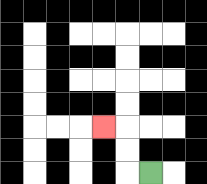{'start': '[6, 7]', 'end': '[4, 5]', 'path_directions': 'L,U,U,L', 'path_coordinates': '[[6, 7], [5, 7], [5, 6], [5, 5], [4, 5]]'}